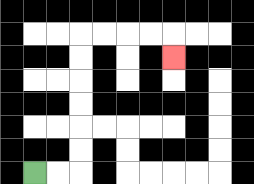{'start': '[1, 7]', 'end': '[7, 2]', 'path_directions': 'R,R,U,U,U,U,U,U,R,R,R,R,D', 'path_coordinates': '[[1, 7], [2, 7], [3, 7], [3, 6], [3, 5], [3, 4], [3, 3], [3, 2], [3, 1], [4, 1], [5, 1], [6, 1], [7, 1], [7, 2]]'}